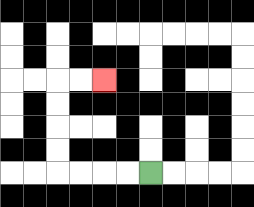{'start': '[6, 7]', 'end': '[4, 3]', 'path_directions': 'L,L,L,L,U,U,U,U,R,R', 'path_coordinates': '[[6, 7], [5, 7], [4, 7], [3, 7], [2, 7], [2, 6], [2, 5], [2, 4], [2, 3], [3, 3], [4, 3]]'}